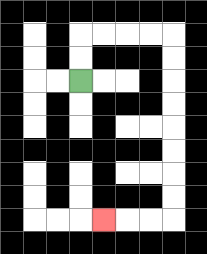{'start': '[3, 3]', 'end': '[4, 9]', 'path_directions': 'U,U,R,R,R,R,D,D,D,D,D,D,D,D,L,L,L', 'path_coordinates': '[[3, 3], [3, 2], [3, 1], [4, 1], [5, 1], [6, 1], [7, 1], [7, 2], [7, 3], [7, 4], [7, 5], [7, 6], [7, 7], [7, 8], [7, 9], [6, 9], [5, 9], [4, 9]]'}